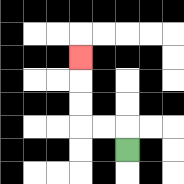{'start': '[5, 6]', 'end': '[3, 2]', 'path_directions': 'U,L,L,U,U,U', 'path_coordinates': '[[5, 6], [5, 5], [4, 5], [3, 5], [3, 4], [3, 3], [3, 2]]'}